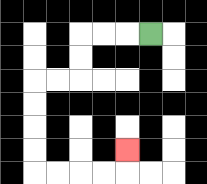{'start': '[6, 1]', 'end': '[5, 6]', 'path_directions': 'L,L,L,D,D,L,L,D,D,D,D,R,R,R,R,U', 'path_coordinates': '[[6, 1], [5, 1], [4, 1], [3, 1], [3, 2], [3, 3], [2, 3], [1, 3], [1, 4], [1, 5], [1, 6], [1, 7], [2, 7], [3, 7], [4, 7], [5, 7], [5, 6]]'}